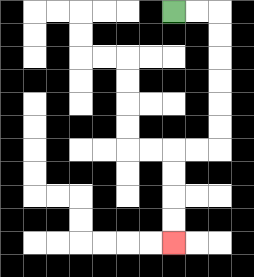{'start': '[7, 0]', 'end': '[7, 10]', 'path_directions': 'R,R,D,D,D,D,D,D,L,L,D,D,D,D', 'path_coordinates': '[[7, 0], [8, 0], [9, 0], [9, 1], [9, 2], [9, 3], [9, 4], [9, 5], [9, 6], [8, 6], [7, 6], [7, 7], [7, 8], [7, 9], [7, 10]]'}